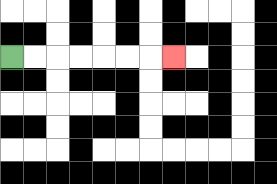{'start': '[0, 2]', 'end': '[7, 2]', 'path_directions': 'R,R,R,R,R,R,R', 'path_coordinates': '[[0, 2], [1, 2], [2, 2], [3, 2], [4, 2], [5, 2], [6, 2], [7, 2]]'}